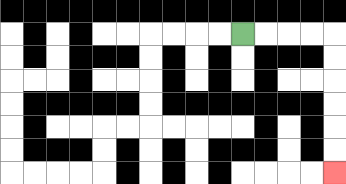{'start': '[10, 1]', 'end': '[14, 7]', 'path_directions': 'R,R,R,R,D,D,D,D,D,D', 'path_coordinates': '[[10, 1], [11, 1], [12, 1], [13, 1], [14, 1], [14, 2], [14, 3], [14, 4], [14, 5], [14, 6], [14, 7]]'}